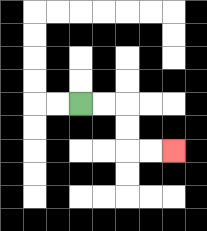{'start': '[3, 4]', 'end': '[7, 6]', 'path_directions': 'R,R,D,D,R,R', 'path_coordinates': '[[3, 4], [4, 4], [5, 4], [5, 5], [5, 6], [6, 6], [7, 6]]'}